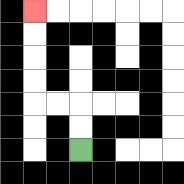{'start': '[3, 6]', 'end': '[1, 0]', 'path_directions': 'U,U,L,L,U,U,U,U', 'path_coordinates': '[[3, 6], [3, 5], [3, 4], [2, 4], [1, 4], [1, 3], [1, 2], [1, 1], [1, 0]]'}